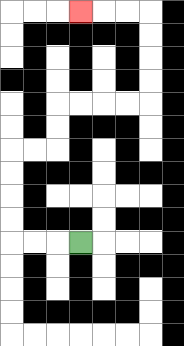{'start': '[3, 10]', 'end': '[3, 0]', 'path_directions': 'L,L,L,U,U,U,U,R,R,U,U,R,R,R,R,U,U,U,U,L,L,L', 'path_coordinates': '[[3, 10], [2, 10], [1, 10], [0, 10], [0, 9], [0, 8], [0, 7], [0, 6], [1, 6], [2, 6], [2, 5], [2, 4], [3, 4], [4, 4], [5, 4], [6, 4], [6, 3], [6, 2], [6, 1], [6, 0], [5, 0], [4, 0], [3, 0]]'}